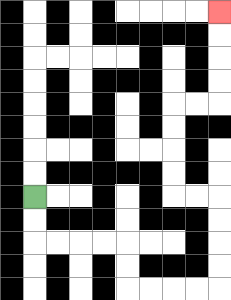{'start': '[1, 8]', 'end': '[9, 0]', 'path_directions': 'D,D,R,R,R,R,D,D,R,R,R,R,U,U,U,U,L,L,U,U,U,U,R,R,U,U,U,U', 'path_coordinates': '[[1, 8], [1, 9], [1, 10], [2, 10], [3, 10], [4, 10], [5, 10], [5, 11], [5, 12], [6, 12], [7, 12], [8, 12], [9, 12], [9, 11], [9, 10], [9, 9], [9, 8], [8, 8], [7, 8], [7, 7], [7, 6], [7, 5], [7, 4], [8, 4], [9, 4], [9, 3], [9, 2], [9, 1], [9, 0]]'}